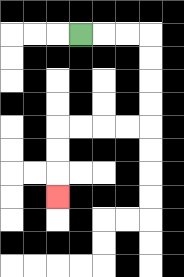{'start': '[3, 1]', 'end': '[2, 8]', 'path_directions': 'R,R,R,D,D,D,D,L,L,L,L,D,D,D', 'path_coordinates': '[[3, 1], [4, 1], [5, 1], [6, 1], [6, 2], [6, 3], [6, 4], [6, 5], [5, 5], [4, 5], [3, 5], [2, 5], [2, 6], [2, 7], [2, 8]]'}